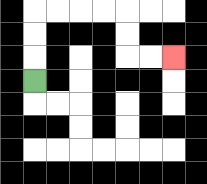{'start': '[1, 3]', 'end': '[7, 2]', 'path_directions': 'U,U,U,R,R,R,R,D,D,R,R', 'path_coordinates': '[[1, 3], [1, 2], [1, 1], [1, 0], [2, 0], [3, 0], [4, 0], [5, 0], [5, 1], [5, 2], [6, 2], [7, 2]]'}